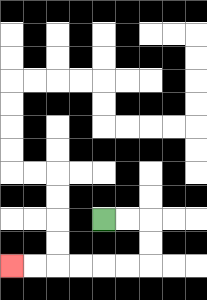{'start': '[4, 9]', 'end': '[0, 11]', 'path_directions': 'R,R,D,D,L,L,L,L,L,L', 'path_coordinates': '[[4, 9], [5, 9], [6, 9], [6, 10], [6, 11], [5, 11], [4, 11], [3, 11], [2, 11], [1, 11], [0, 11]]'}